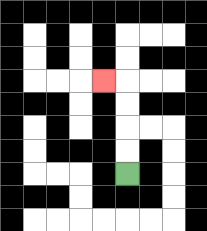{'start': '[5, 7]', 'end': '[4, 3]', 'path_directions': 'U,U,U,U,L', 'path_coordinates': '[[5, 7], [5, 6], [5, 5], [5, 4], [5, 3], [4, 3]]'}